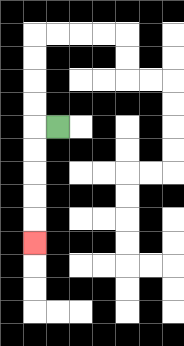{'start': '[2, 5]', 'end': '[1, 10]', 'path_directions': 'L,D,D,D,D,D', 'path_coordinates': '[[2, 5], [1, 5], [1, 6], [1, 7], [1, 8], [1, 9], [1, 10]]'}